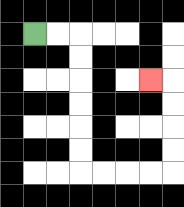{'start': '[1, 1]', 'end': '[6, 3]', 'path_directions': 'R,R,D,D,D,D,D,D,R,R,R,R,U,U,U,U,L', 'path_coordinates': '[[1, 1], [2, 1], [3, 1], [3, 2], [3, 3], [3, 4], [3, 5], [3, 6], [3, 7], [4, 7], [5, 7], [6, 7], [7, 7], [7, 6], [7, 5], [7, 4], [7, 3], [6, 3]]'}